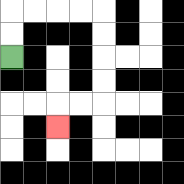{'start': '[0, 2]', 'end': '[2, 5]', 'path_directions': 'U,U,R,R,R,R,D,D,D,D,L,L,D', 'path_coordinates': '[[0, 2], [0, 1], [0, 0], [1, 0], [2, 0], [3, 0], [4, 0], [4, 1], [4, 2], [4, 3], [4, 4], [3, 4], [2, 4], [2, 5]]'}